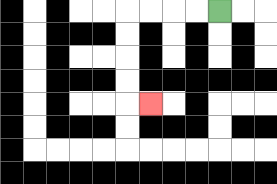{'start': '[9, 0]', 'end': '[6, 4]', 'path_directions': 'L,L,L,L,D,D,D,D,R', 'path_coordinates': '[[9, 0], [8, 0], [7, 0], [6, 0], [5, 0], [5, 1], [5, 2], [5, 3], [5, 4], [6, 4]]'}